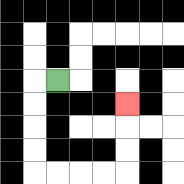{'start': '[2, 3]', 'end': '[5, 4]', 'path_directions': 'L,D,D,D,D,R,R,R,R,U,U,U', 'path_coordinates': '[[2, 3], [1, 3], [1, 4], [1, 5], [1, 6], [1, 7], [2, 7], [3, 7], [4, 7], [5, 7], [5, 6], [5, 5], [5, 4]]'}